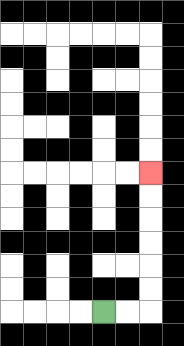{'start': '[4, 13]', 'end': '[6, 7]', 'path_directions': 'R,R,U,U,U,U,U,U', 'path_coordinates': '[[4, 13], [5, 13], [6, 13], [6, 12], [6, 11], [6, 10], [6, 9], [6, 8], [6, 7]]'}